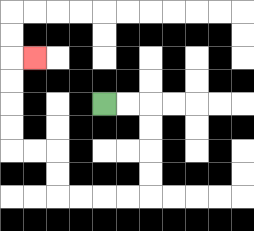{'start': '[4, 4]', 'end': '[1, 2]', 'path_directions': 'R,R,D,D,D,D,L,L,L,L,U,U,L,L,U,U,U,U,R', 'path_coordinates': '[[4, 4], [5, 4], [6, 4], [6, 5], [6, 6], [6, 7], [6, 8], [5, 8], [4, 8], [3, 8], [2, 8], [2, 7], [2, 6], [1, 6], [0, 6], [0, 5], [0, 4], [0, 3], [0, 2], [1, 2]]'}